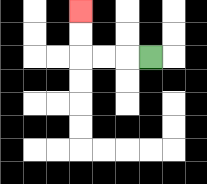{'start': '[6, 2]', 'end': '[3, 0]', 'path_directions': 'L,L,L,U,U', 'path_coordinates': '[[6, 2], [5, 2], [4, 2], [3, 2], [3, 1], [3, 0]]'}